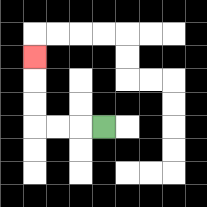{'start': '[4, 5]', 'end': '[1, 2]', 'path_directions': 'L,L,L,U,U,U', 'path_coordinates': '[[4, 5], [3, 5], [2, 5], [1, 5], [1, 4], [1, 3], [1, 2]]'}